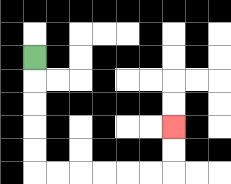{'start': '[1, 2]', 'end': '[7, 5]', 'path_directions': 'D,D,D,D,D,R,R,R,R,R,R,U,U', 'path_coordinates': '[[1, 2], [1, 3], [1, 4], [1, 5], [1, 6], [1, 7], [2, 7], [3, 7], [4, 7], [5, 7], [6, 7], [7, 7], [7, 6], [7, 5]]'}